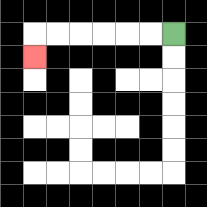{'start': '[7, 1]', 'end': '[1, 2]', 'path_directions': 'L,L,L,L,L,L,D', 'path_coordinates': '[[7, 1], [6, 1], [5, 1], [4, 1], [3, 1], [2, 1], [1, 1], [1, 2]]'}